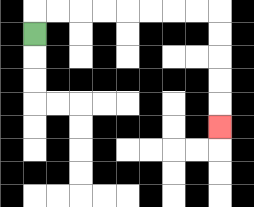{'start': '[1, 1]', 'end': '[9, 5]', 'path_directions': 'U,R,R,R,R,R,R,R,R,D,D,D,D,D', 'path_coordinates': '[[1, 1], [1, 0], [2, 0], [3, 0], [4, 0], [5, 0], [6, 0], [7, 0], [8, 0], [9, 0], [9, 1], [9, 2], [9, 3], [9, 4], [9, 5]]'}